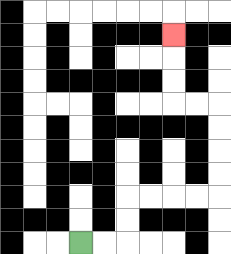{'start': '[3, 10]', 'end': '[7, 1]', 'path_directions': 'R,R,U,U,R,R,R,R,U,U,U,U,L,L,U,U,U', 'path_coordinates': '[[3, 10], [4, 10], [5, 10], [5, 9], [5, 8], [6, 8], [7, 8], [8, 8], [9, 8], [9, 7], [9, 6], [9, 5], [9, 4], [8, 4], [7, 4], [7, 3], [7, 2], [7, 1]]'}